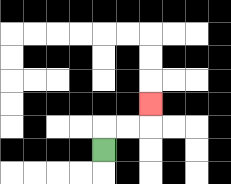{'start': '[4, 6]', 'end': '[6, 4]', 'path_directions': 'U,R,R,U', 'path_coordinates': '[[4, 6], [4, 5], [5, 5], [6, 5], [6, 4]]'}